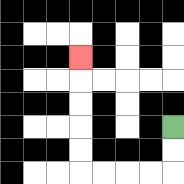{'start': '[7, 5]', 'end': '[3, 2]', 'path_directions': 'D,D,L,L,L,L,U,U,U,U,U', 'path_coordinates': '[[7, 5], [7, 6], [7, 7], [6, 7], [5, 7], [4, 7], [3, 7], [3, 6], [3, 5], [3, 4], [3, 3], [3, 2]]'}